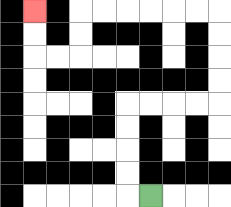{'start': '[6, 8]', 'end': '[1, 0]', 'path_directions': 'L,U,U,U,U,R,R,R,R,U,U,U,U,L,L,L,L,L,L,D,D,L,L,U,U', 'path_coordinates': '[[6, 8], [5, 8], [5, 7], [5, 6], [5, 5], [5, 4], [6, 4], [7, 4], [8, 4], [9, 4], [9, 3], [9, 2], [9, 1], [9, 0], [8, 0], [7, 0], [6, 0], [5, 0], [4, 0], [3, 0], [3, 1], [3, 2], [2, 2], [1, 2], [1, 1], [1, 0]]'}